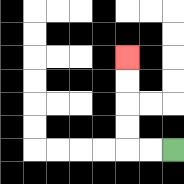{'start': '[7, 6]', 'end': '[5, 2]', 'path_directions': 'L,L,U,U,U,U', 'path_coordinates': '[[7, 6], [6, 6], [5, 6], [5, 5], [5, 4], [5, 3], [5, 2]]'}